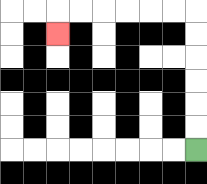{'start': '[8, 6]', 'end': '[2, 1]', 'path_directions': 'U,U,U,U,U,U,L,L,L,L,L,L,D', 'path_coordinates': '[[8, 6], [8, 5], [8, 4], [8, 3], [8, 2], [8, 1], [8, 0], [7, 0], [6, 0], [5, 0], [4, 0], [3, 0], [2, 0], [2, 1]]'}